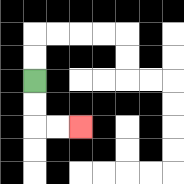{'start': '[1, 3]', 'end': '[3, 5]', 'path_directions': 'D,D,R,R', 'path_coordinates': '[[1, 3], [1, 4], [1, 5], [2, 5], [3, 5]]'}